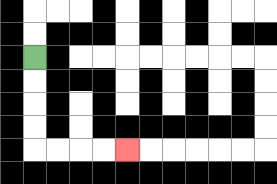{'start': '[1, 2]', 'end': '[5, 6]', 'path_directions': 'D,D,D,D,R,R,R,R', 'path_coordinates': '[[1, 2], [1, 3], [1, 4], [1, 5], [1, 6], [2, 6], [3, 6], [4, 6], [5, 6]]'}